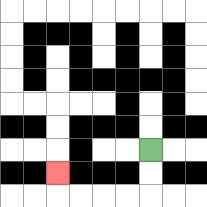{'start': '[6, 6]', 'end': '[2, 7]', 'path_directions': 'D,D,L,L,L,L,U', 'path_coordinates': '[[6, 6], [6, 7], [6, 8], [5, 8], [4, 8], [3, 8], [2, 8], [2, 7]]'}